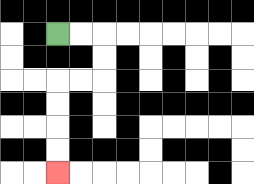{'start': '[2, 1]', 'end': '[2, 7]', 'path_directions': 'R,R,D,D,L,L,D,D,D,D', 'path_coordinates': '[[2, 1], [3, 1], [4, 1], [4, 2], [4, 3], [3, 3], [2, 3], [2, 4], [2, 5], [2, 6], [2, 7]]'}